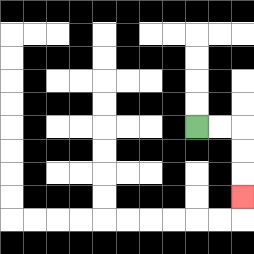{'start': '[8, 5]', 'end': '[10, 8]', 'path_directions': 'R,R,D,D,D', 'path_coordinates': '[[8, 5], [9, 5], [10, 5], [10, 6], [10, 7], [10, 8]]'}